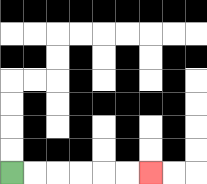{'start': '[0, 7]', 'end': '[6, 7]', 'path_directions': 'R,R,R,R,R,R', 'path_coordinates': '[[0, 7], [1, 7], [2, 7], [3, 7], [4, 7], [5, 7], [6, 7]]'}